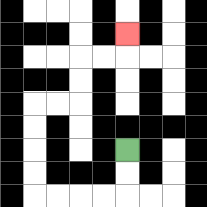{'start': '[5, 6]', 'end': '[5, 1]', 'path_directions': 'D,D,L,L,L,L,U,U,U,U,R,R,U,U,R,R,U', 'path_coordinates': '[[5, 6], [5, 7], [5, 8], [4, 8], [3, 8], [2, 8], [1, 8], [1, 7], [1, 6], [1, 5], [1, 4], [2, 4], [3, 4], [3, 3], [3, 2], [4, 2], [5, 2], [5, 1]]'}